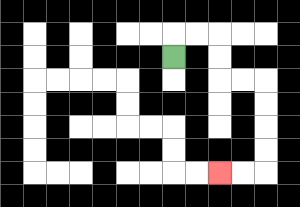{'start': '[7, 2]', 'end': '[9, 7]', 'path_directions': 'U,R,R,D,D,R,R,D,D,D,D,L,L', 'path_coordinates': '[[7, 2], [7, 1], [8, 1], [9, 1], [9, 2], [9, 3], [10, 3], [11, 3], [11, 4], [11, 5], [11, 6], [11, 7], [10, 7], [9, 7]]'}